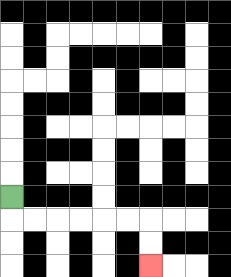{'start': '[0, 8]', 'end': '[6, 11]', 'path_directions': 'D,R,R,R,R,R,R,D,D', 'path_coordinates': '[[0, 8], [0, 9], [1, 9], [2, 9], [3, 9], [4, 9], [5, 9], [6, 9], [6, 10], [6, 11]]'}